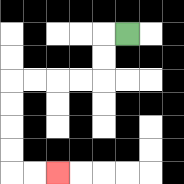{'start': '[5, 1]', 'end': '[2, 7]', 'path_directions': 'L,D,D,L,L,L,L,D,D,D,D,R,R', 'path_coordinates': '[[5, 1], [4, 1], [4, 2], [4, 3], [3, 3], [2, 3], [1, 3], [0, 3], [0, 4], [0, 5], [0, 6], [0, 7], [1, 7], [2, 7]]'}